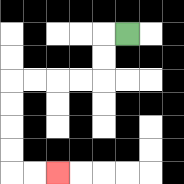{'start': '[5, 1]', 'end': '[2, 7]', 'path_directions': 'L,D,D,L,L,L,L,D,D,D,D,R,R', 'path_coordinates': '[[5, 1], [4, 1], [4, 2], [4, 3], [3, 3], [2, 3], [1, 3], [0, 3], [0, 4], [0, 5], [0, 6], [0, 7], [1, 7], [2, 7]]'}